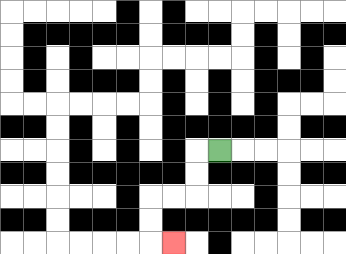{'start': '[9, 6]', 'end': '[7, 10]', 'path_directions': 'L,D,D,L,L,D,D,R', 'path_coordinates': '[[9, 6], [8, 6], [8, 7], [8, 8], [7, 8], [6, 8], [6, 9], [6, 10], [7, 10]]'}